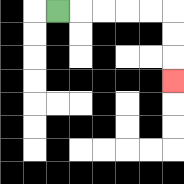{'start': '[2, 0]', 'end': '[7, 3]', 'path_directions': 'R,R,R,R,R,D,D,D', 'path_coordinates': '[[2, 0], [3, 0], [4, 0], [5, 0], [6, 0], [7, 0], [7, 1], [7, 2], [7, 3]]'}